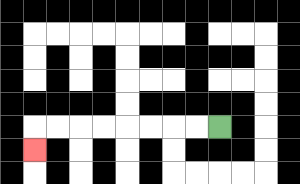{'start': '[9, 5]', 'end': '[1, 6]', 'path_directions': 'L,L,L,L,L,L,L,L,D', 'path_coordinates': '[[9, 5], [8, 5], [7, 5], [6, 5], [5, 5], [4, 5], [3, 5], [2, 5], [1, 5], [1, 6]]'}